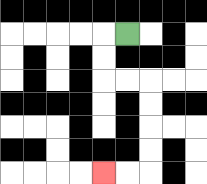{'start': '[5, 1]', 'end': '[4, 7]', 'path_directions': 'L,D,D,R,R,D,D,D,D,L,L', 'path_coordinates': '[[5, 1], [4, 1], [4, 2], [4, 3], [5, 3], [6, 3], [6, 4], [6, 5], [6, 6], [6, 7], [5, 7], [4, 7]]'}